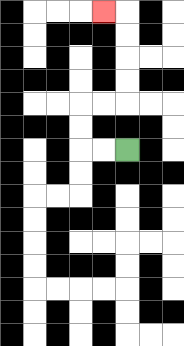{'start': '[5, 6]', 'end': '[4, 0]', 'path_directions': 'L,L,U,U,R,R,U,U,U,U,L', 'path_coordinates': '[[5, 6], [4, 6], [3, 6], [3, 5], [3, 4], [4, 4], [5, 4], [5, 3], [5, 2], [5, 1], [5, 0], [4, 0]]'}